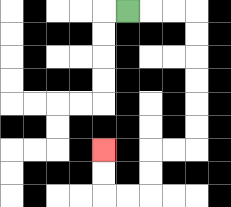{'start': '[5, 0]', 'end': '[4, 6]', 'path_directions': 'R,R,R,D,D,D,D,D,D,L,L,D,D,L,L,U,U', 'path_coordinates': '[[5, 0], [6, 0], [7, 0], [8, 0], [8, 1], [8, 2], [8, 3], [8, 4], [8, 5], [8, 6], [7, 6], [6, 6], [6, 7], [6, 8], [5, 8], [4, 8], [4, 7], [4, 6]]'}